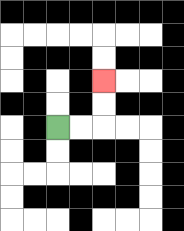{'start': '[2, 5]', 'end': '[4, 3]', 'path_directions': 'R,R,U,U', 'path_coordinates': '[[2, 5], [3, 5], [4, 5], [4, 4], [4, 3]]'}